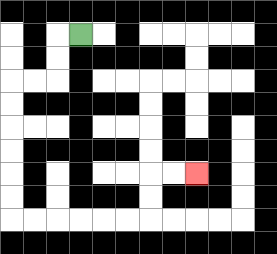{'start': '[3, 1]', 'end': '[8, 7]', 'path_directions': 'L,D,D,L,L,D,D,D,D,D,D,R,R,R,R,R,R,U,U,R,R', 'path_coordinates': '[[3, 1], [2, 1], [2, 2], [2, 3], [1, 3], [0, 3], [0, 4], [0, 5], [0, 6], [0, 7], [0, 8], [0, 9], [1, 9], [2, 9], [3, 9], [4, 9], [5, 9], [6, 9], [6, 8], [6, 7], [7, 7], [8, 7]]'}